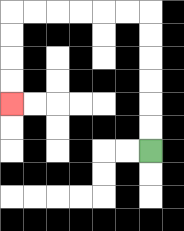{'start': '[6, 6]', 'end': '[0, 4]', 'path_directions': 'U,U,U,U,U,U,L,L,L,L,L,L,D,D,D,D', 'path_coordinates': '[[6, 6], [6, 5], [6, 4], [6, 3], [6, 2], [6, 1], [6, 0], [5, 0], [4, 0], [3, 0], [2, 0], [1, 0], [0, 0], [0, 1], [0, 2], [0, 3], [0, 4]]'}